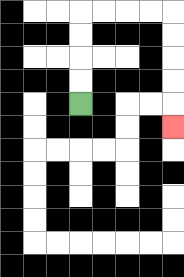{'start': '[3, 4]', 'end': '[7, 5]', 'path_directions': 'U,U,U,U,R,R,R,R,D,D,D,D,D', 'path_coordinates': '[[3, 4], [3, 3], [3, 2], [3, 1], [3, 0], [4, 0], [5, 0], [6, 0], [7, 0], [7, 1], [7, 2], [7, 3], [7, 4], [7, 5]]'}